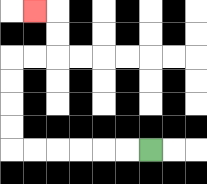{'start': '[6, 6]', 'end': '[1, 0]', 'path_directions': 'L,L,L,L,L,L,U,U,U,U,R,R,U,U,L', 'path_coordinates': '[[6, 6], [5, 6], [4, 6], [3, 6], [2, 6], [1, 6], [0, 6], [0, 5], [0, 4], [0, 3], [0, 2], [1, 2], [2, 2], [2, 1], [2, 0], [1, 0]]'}